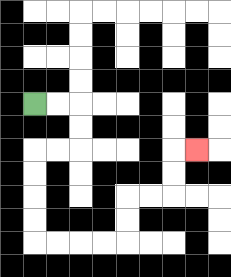{'start': '[1, 4]', 'end': '[8, 6]', 'path_directions': 'R,R,D,D,L,L,D,D,D,D,R,R,R,R,U,U,R,R,U,U,R', 'path_coordinates': '[[1, 4], [2, 4], [3, 4], [3, 5], [3, 6], [2, 6], [1, 6], [1, 7], [1, 8], [1, 9], [1, 10], [2, 10], [3, 10], [4, 10], [5, 10], [5, 9], [5, 8], [6, 8], [7, 8], [7, 7], [7, 6], [8, 6]]'}